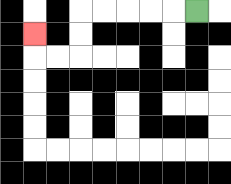{'start': '[8, 0]', 'end': '[1, 1]', 'path_directions': 'L,L,L,L,L,D,D,L,L,U', 'path_coordinates': '[[8, 0], [7, 0], [6, 0], [5, 0], [4, 0], [3, 0], [3, 1], [3, 2], [2, 2], [1, 2], [1, 1]]'}